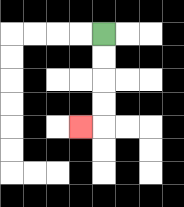{'start': '[4, 1]', 'end': '[3, 5]', 'path_directions': 'D,D,D,D,L', 'path_coordinates': '[[4, 1], [4, 2], [4, 3], [4, 4], [4, 5], [3, 5]]'}